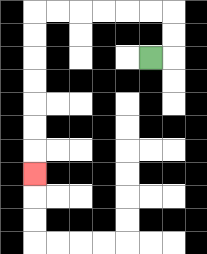{'start': '[6, 2]', 'end': '[1, 7]', 'path_directions': 'R,U,U,L,L,L,L,L,L,D,D,D,D,D,D,D', 'path_coordinates': '[[6, 2], [7, 2], [7, 1], [7, 0], [6, 0], [5, 0], [4, 0], [3, 0], [2, 0], [1, 0], [1, 1], [1, 2], [1, 3], [1, 4], [1, 5], [1, 6], [1, 7]]'}